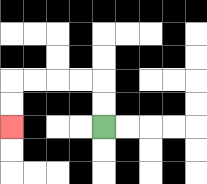{'start': '[4, 5]', 'end': '[0, 5]', 'path_directions': 'U,U,L,L,L,L,D,D', 'path_coordinates': '[[4, 5], [4, 4], [4, 3], [3, 3], [2, 3], [1, 3], [0, 3], [0, 4], [0, 5]]'}